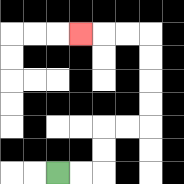{'start': '[2, 7]', 'end': '[3, 1]', 'path_directions': 'R,R,U,U,R,R,U,U,U,U,L,L,L', 'path_coordinates': '[[2, 7], [3, 7], [4, 7], [4, 6], [4, 5], [5, 5], [6, 5], [6, 4], [6, 3], [6, 2], [6, 1], [5, 1], [4, 1], [3, 1]]'}